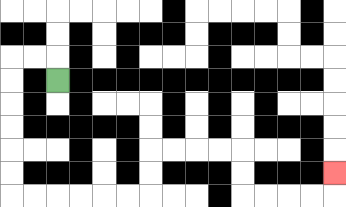{'start': '[2, 3]', 'end': '[14, 7]', 'path_directions': 'U,L,L,D,D,D,D,D,D,R,R,R,R,R,R,U,U,R,R,R,R,D,D,R,R,R,R,U', 'path_coordinates': '[[2, 3], [2, 2], [1, 2], [0, 2], [0, 3], [0, 4], [0, 5], [0, 6], [0, 7], [0, 8], [1, 8], [2, 8], [3, 8], [4, 8], [5, 8], [6, 8], [6, 7], [6, 6], [7, 6], [8, 6], [9, 6], [10, 6], [10, 7], [10, 8], [11, 8], [12, 8], [13, 8], [14, 8], [14, 7]]'}